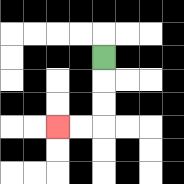{'start': '[4, 2]', 'end': '[2, 5]', 'path_directions': 'D,D,D,L,L', 'path_coordinates': '[[4, 2], [4, 3], [4, 4], [4, 5], [3, 5], [2, 5]]'}